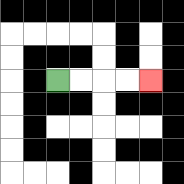{'start': '[2, 3]', 'end': '[6, 3]', 'path_directions': 'R,R,R,R', 'path_coordinates': '[[2, 3], [3, 3], [4, 3], [5, 3], [6, 3]]'}